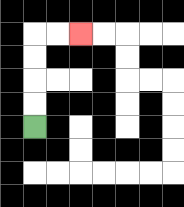{'start': '[1, 5]', 'end': '[3, 1]', 'path_directions': 'U,U,U,U,R,R', 'path_coordinates': '[[1, 5], [1, 4], [1, 3], [1, 2], [1, 1], [2, 1], [3, 1]]'}